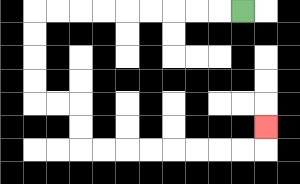{'start': '[10, 0]', 'end': '[11, 5]', 'path_directions': 'L,L,L,L,L,L,L,L,L,D,D,D,D,R,R,D,D,R,R,R,R,R,R,R,R,U', 'path_coordinates': '[[10, 0], [9, 0], [8, 0], [7, 0], [6, 0], [5, 0], [4, 0], [3, 0], [2, 0], [1, 0], [1, 1], [1, 2], [1, 3], [1, 4], [2, 4], [3, 4], [3, 5], [3, 6], [4, 6], [5, 6], [6, 6], [7, 6], [8, 6], [9, 6], [10, 6], [11, 6], [11, 5]]'}